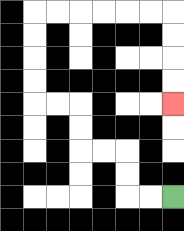{'start': '[7, 8]', 'end': '[7, 4]', 'path_directions': 'L,L,U,U,L,L,U,U,L,L,U,U,U,U,R,R,R,R,R,R,D,D,D,D', 'path_coordinates': '[[7, 8], [6, 8], [5, 8], [5, 7], [5, 6], [4, 6], [3, 6], [3, 5], [3, 4], [2, 4], [1, 4], [1, 3], [1, 2], [1, 1], [1, 0], [2, 0], [3, 0], [4, 0], [5, 0], [6, 0], [7, 0], [7, 1], [7, 2], [7, 3], [7, 4]]'}